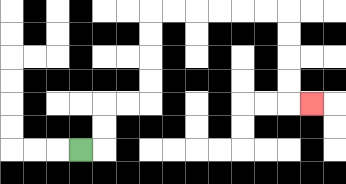{'start': '[3, 6]', 'end': '[13, 4]', 'path_directions': 'R,U,U,R,R,U,U,U,U,R,R,R,R,R,R,D,D,D,D,R', 'path_coordinates': '[[3, 6], [4, 6], [4, 5], [4, 4], [5, 4], [6, 4], [6, 3], [6, 2], [6, 1], [6, 0], [7, 0], [8, 0], [9, 0], [10, 0], [11, 0], [12, 0], [12, 1], [12, 2], [12, 3], [12, 4], [13, 4]]'}